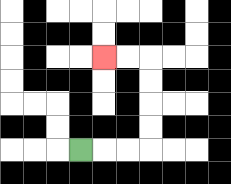{'start': '[3, 6]', 'end': '[4, 2]', 'path_directions': 'R,R,R,U,U,U,U,L,L', 'path_coordinates': '[[3, 6], [4, 6], [5, 6], [6, 6], [6, 5], [6, 4], [6, 3], [6, 2], [5, 2], [4, 2]]'}